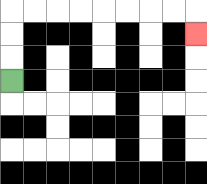{'start': '[0, 3]', 'end': '[8, 1]', 'path_directions': 'U,U,U,R,R,R,R,R,R,R,R,D', 'path_coordinates': '[[0, 3], [0, 2], [0, 1], [0, 0], [1, 0], [2, 0], [3, 0], [4, 0], [5, 0], [6, 0], [7, 0], [8, 0], [8, 1]]'}